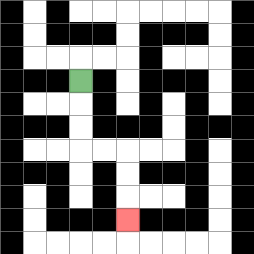{'start': '[3, 3]', 'end': '[5, 9]', 'path_directions': 'D,D,D,R,R,D,D,D', 'path_coordinates': '[[3, 3], [3, 4], [3, 5], [3, 6], [4, 6], [5, 6], [5, 7], [5, 8], [5, 9]]'}